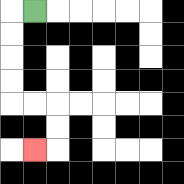{'start': '[1, 0]', 'end': '[1, 6]', 'path_directions': 'L,D,D,D,D,R,R,D,D,L', 'path_coordinates': '[[1, 0], [0, 0], [0, 1], [0, 2], [0, 3], [0, 4], [1, 4], [2, 4], [2, 5], [2, 6], [1, 6]]'}